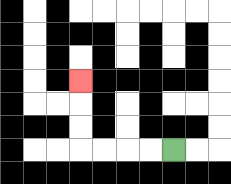{'start': '[7, 6]', 'end': '[3, 3]', 'path_directions': 'L,L,L,L,U,U,U', 'path_coordinates': '[[7, 6], [6, 6], [5, 6], [4, 6], [3, 6], [3, 5], [3, 4], [3, 3]]'}